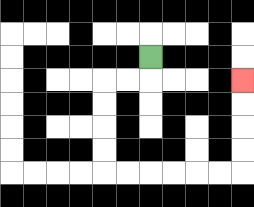{'start': '[6, 2]', 'end': '[10, 3]', 'path_directions': 'D,L,L,D,D,D,D,R,R,R,R,R,R,U,U,U,U', 'path_coordinates': '[[6, 2], [6, 3], [5, 3], [4, 3], [4, 4], [4, 5], [4, 6], [4, 7], [5, 7], [6, 7], [7, 7], [8, 7], [9, 7], [10, 7], [10, 6], [10, 5], [10, 4], [10, 3]]'}